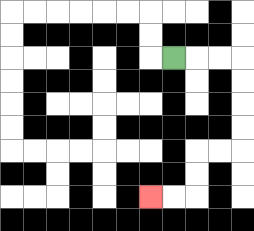{'start': '[7, 2]', 'end': '[6, 8]', 'path_directions': 'R,R,R,D,D,D,D,L,L,D,D,L,L', 'path_coordinates': '[[7, 2], [8, 2], [9, 2], [10, 2], [10, 3], [10, 4], [10, 5], [10, 6], [9, 6], [8, 6], [8, 7], [8, 8], [7, 8], [6, 8]]'}